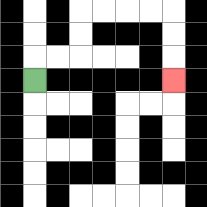{'start': '[1, 3]', 'end': '[7, 3]', 'path_directions': 'U,R,R,U,U,R,R,R,R,D,D,D', 'path_coordinates': '[[1, 3], [1, 2], [2, 2], [3, 2], [3, 1], [3, 0], [4, 0], [5, 0], [6, 0], [7, 0], [7, 1], [7, 2], [7, 3]]'}